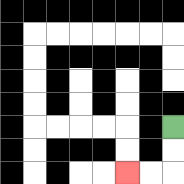{'start': '[7, 5]', 'end': '[5, 7]', 'path_directions': 'D,D,L,L', 'path_coordinates': '[[7, 5], [7, 6], [7, 7], [6, 7], [5, 7]]'}